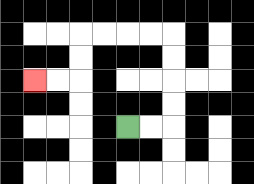{'start': '[5, 5]', 'end': '[1, 3]', 'path_directions': 'R,R,U,U,U,U,L,L,L,L,D,D,L,L', 'path_coordinates': '[[5, 5], [6, 5], [7, 5], [7, 4], [7, 3], [7, 2], [7, 1], [6, 1], [5, 1], [4, 1], [3, 1], [3, 2], [3, 3], [2, 3], [1, 3]]'}